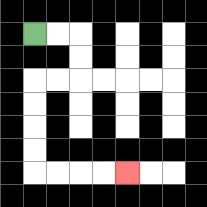{'start': '[1, 1]', 'end': '[5, 7]', 'path_directions': 'R,R,D,D,L,L,D,D,D,D,R,R,R,R', 'path_coordinates': '[[1, 1], [2, 1], [3, 1], [3, 2], [3, 3], [2, 3], [1, 3], [1, 4], [1, 5], [1, 6], [1, 7], [2, 7], [3, 7], [4, 7], [5, 7]]'}